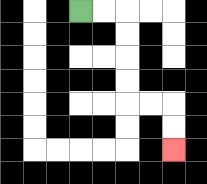{'start': '[3, 0]', 'end': '[7, 6]', 'path_directions': 'R,R,D,D,D,D,R,R,D,D', 'path_coordinates': '[[3, 0], [4, 0], [5, 0], [5, 1], [5, 2], [5, 3], [5, 4], [6, 4], [7, 4], [7, 5], [7, 6]]'}